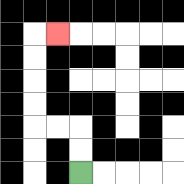{'start': '[3, 7]', 'end': '[2, 1]', 'path_directions': 'U,U,L,L,U,U,U,U,R', 'path_coordinates': '[[3, 7], [3, 6], [3, 5], [2, 5], [1, 5], [1, 4], [1, 3], [1, 2], [1, 1], [2, 1]]'}